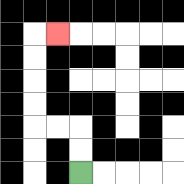{'start': '[3, 7]', 'end': '[2, 1]', 'path_directions': 'U,U,L,L,U,U,U,U,R', 'path_coordinates': '[[3, 7], [3, 6], [3, 5], [2, 5], [1, 5], [1, 4], [1, 3], [1, 2], [1, 1], [2, 1]]'}